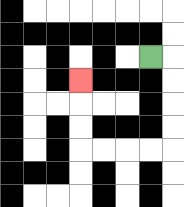{'start': '[6, 2]', 'end': '[3, 3]', 'path_directions': 'R,D,D,D,D,L,L,L,L,U,U,U', 'path_coordinates': '[[6, 2], [7, 2], [7, 3], [7, 4], [7, 5], [7, 6], [6, 6], [5, 6], [4, 6], [3, 6], [3, 5], [3, 4], [3, 3]]'}